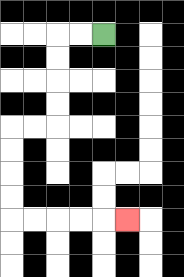{'start': '[4, 1]', 'end': '[5, 9]', 'path_directions': 'L,L,D,D,D,D,L,L,D,D,D,D,R,R,R,R,R', 'path_coordinates': '[[4, 1], [3, 1], [2, 1], [2, 2], [2, 3], [2, 4], [2, 5], [1, 5], [0, 5], [0, 6], [0, 7], [0, 8], [0, 9], [1, 9], [2, 9], [3, 9], [4, 9], [5, 9]]'}